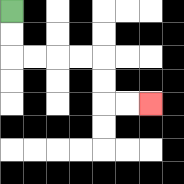{'start': '[0, 0]', 'end': '[6, 4]', 'path_directions': 'D,D,R,R,R,R,D,D,R,R', 'path_coordinates': '[[0, 0], [0, 1], [0, 2], [1, 2], [2, 2], [3, 2], [4, 2], [4, 3], [4, 4], [5, 4], [6, 4]]'}